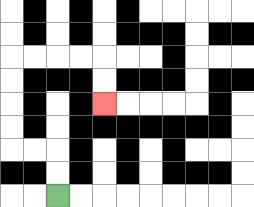{'start': '[2, 8]', 'end': '[4, 4]', 'path_directions': 'U,U,L,L,U,U,U,U,R,R,R,R,D,D', 'path_coordinates': '[[2, 8], [2, 7], [2, 6], [1, 6], [0, 6], [0, 5], [0, 4], [0, 3], [0, 2], [1, 2], [2, 2], [3, 2], [4, 2], [4, 3], [4, 4]]'}